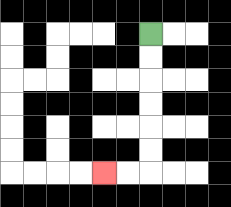{'start': '[6, 1]', 'end': '[4, 7]', 'path_directions': 'D,D,D,D,D,D,L,L', 'path_coordinates': '[[6, 1], [6, 2], [6, 3], [6, 4], [6, 5], [6, 6], [6, 7], [5, 7], [4, 7]]'}